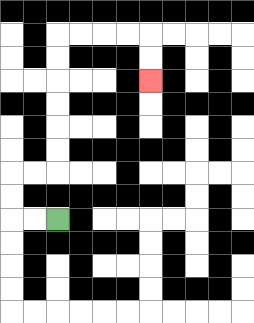{'start': '[2, 9]', 'end': '[6, 3]', 'path_directions': 'L,L,U,U,R,R,U,U,U,U,U,U,R,R,R,R,D,D', 'path_coordinates': '[[2, 9], [1, 9], [0, 9], [0, 8], [0, 7], [1, 7], [2, 7], [2, 6], [2, 5], [2, 4], [2, 3], [2, 2], [2, 1], [3, 1], [4, 1], [5, 1], [6, 1], [6, 2], [6, 3]]'}